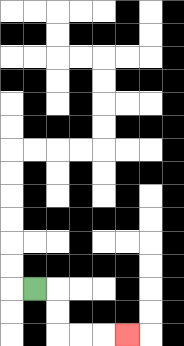{'start': '[1, 12]', 'end': '[5, 14]', 'path_directions': 'R,D,D,R,R,R', 'path_coordinates': '[[1, 12], [2, 12], [2, 13], [2, 14], [3, 14], [4, 14], [5, 14]]'}